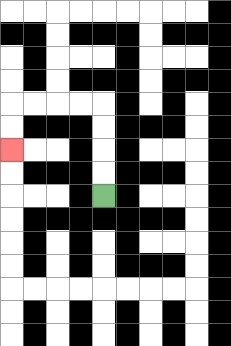{'start': '[4, 8]', 'end': '[0, 6]', 'path_directions': 'U,U,U,U,L,L,L,L,D,D', 'path_coordinates': '[[4, 8], [4, 7], [4, 6], [4, 5], [4, 4], [3, 4], [2, 4], [1, 4], [0, 4], [0, 5], [0, 6]]'}